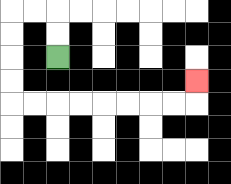{'start': '[2, 2]', 'end': '[8, 3]', 'path_directions': 'U,U,L,L,D,D,D,D,R,R,R,R,R,R,R,R,U', 'path_coordinates': '[[2, 2], [2, 1], [2, 0], [1, 0], [0, 0], [0, 1], [0, 2], [0, 3], [0, 4], [1, 4], [2, 4], [3, 4], [4, 4], [5, 4], [6, 4], [7, 4], [8, 4], [8, 3]]'}